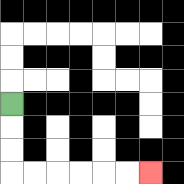{'start': '[0, 4]', 'end': '[6, 7]', 'path_directions': 'D,D,D,R,R,R,R,R,R', 'path_coordinates': '[[0, 4], [0, 5], [0, 6], [0, 7], [1, 7], [2, 7], [3, 7], [4, 7], [5, 7], [6, 7]]'}